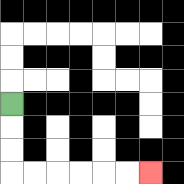{'start': '[0, 4]', 'end': '[6, 7]', 'path_directions': 'D,D,D,R,R,R,R,R,R', 'path_coordinates': '[[0, 4], [0, 5], [0, 6], [0, 7], [1, 7], [2, 7], [3, 7], [4, 7], [5, 7], [6, 7]]'}